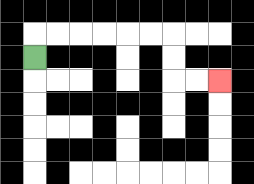{'start': '[1, 2]', 'end': '[9, 3]', 'path_directions': 'U,R,R,R,R,R,R,D,D,R,R', 'path_coordinates': '[[1, 2], [1, 1], [2, 1], [3, 1], [4, 1], [5, 1], [6, 1], [7, 1], [7, 2], [7, 3], [8, 3], [9, 3]]'}